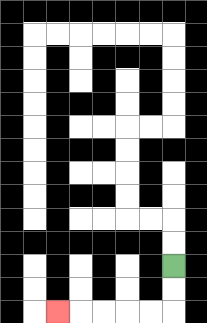{'start': '[7, 11]', 'end': '[2, 13]', 'path_directions': 'D,D,L,L,L,L,L', 'path_coordinates': '[[7, 11], [7, 12], [7, 13], [6, 13], [5, 13], [4, 13], [3, 13], [2, 13]]'}